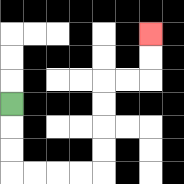{'start': '[0, 4]', 'end': '[6, 1]', 'path_directions': 'D,D,D,R,R,R,R,U,U,U,U,R,R,U,U', 'path_coordinates': '[[0, 4], [0, 5], [0, 6], [0, 7], [1, 7], [2, 7], [3, 7], [4, 7], [4, 6], [4, 5], [4, 4], [4, 3], [5, 3], [6, 3], [6, 2], [6, 1]]'}